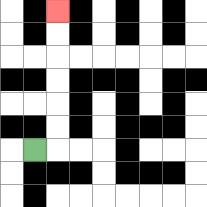{'start': '[1, 6]', 'end': '[2, 0]', 'path_directions': 'R,U,U,U,U,U,U', 'path_coordinates': '[[1, 6], [2, 6], [2, 5], [2, 4], [2, 3], [2, 2], [2, 1], [2, 0]]'}